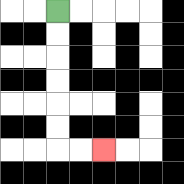{'start': '[2, 0]', 'end': '[4, 6]', 'path_directions': 'D,D,D,D,D,D,R,R', 'path_coordinates': '[[2, 0], [2, 1], [2, 2], [2, 3], [2, 4], [2, 5], [2, 6], [3, 6], [4, 6]]'}